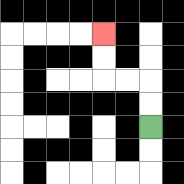{'start': '[6, 5]', 'end': '[4, 1]', 'path_directions': 'U,U,L,L,U,U', 'path_coordinates': '[[6, 5], [6, 4], [6, 3], [5, 3], [4, 3], [4, 2], [4, 1]]'}